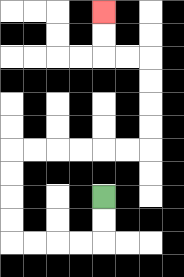{'start': '[4, 8]', 'end': '[4, 0]', 'path_directions': 'D,D,L,L,L,L,U,U,U,U,R,R,R,R,R,R,U,U,U,U,L,L,U,U', 'path_coordinates': '[[4, 8], [4, 9], [4, 10], [3, 10], [2, 10], [1, 10], [0, 10], [0, 9], [0, 8], [0, 7], [0, 6], [1, 6], [2, 6], [3, 6], [4, 6], [5, 6], [6, 6], [6, 5], [6, 4], [6, 3], [6, 2], [5, 2], [4, 2], [4, 1], [4, 0]]'}